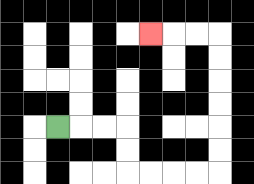{'start': '[2, 5]', 'end': '[6, 1]', 'path_directions': 'R,R,R,D,D,R,R,R,R,U,U,U,U,U,U,L,L,L', 'path_coordinates': '[[2, 5], [3, 5], [4, 5], [5, 5], [5, 6], [5, 7], [6, 7], [7, 7], [8, 7], [9, 7], [9, 6], [9, 5], [9, 4], [9, 3], [9, 2], [9, 1], [8, 1], [7, 1], [6, 1]]'}